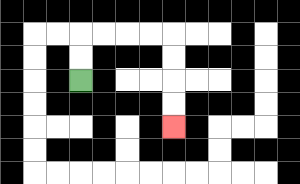{'start': '[3, 3]', 'end': '[7, 5]', 'path_directions': 'U,U,R,R,R,R,D,D,D,D', 'path_coordinates': '[[3, 3], [3, 2], [3, 1], [4, 1], [5, 1], [6, 1], [7, 1], [7, 2], [7, 3], [7, 4], [7, 5]]'}